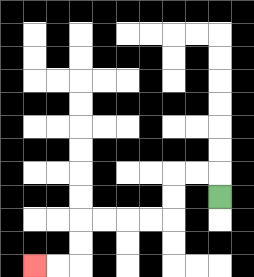{'start': '[9, 8]', 'end': '[1, 11]', 'path_directions': 'U,L,L,D,D,L,L,L,L,D,D,L,L', 'path_coordinates': '[[9, 8], [9, 7], [8, 7], [7, 7], [7, 8], [7, 9], [6, 9], [5, 9], [4, 9], [3, 9], [3, 10], [3, 11], [2, 11], [1, 11]]'}